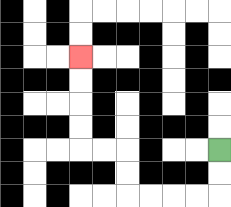{'start': '[9, 6]', 'end': '[3, 2]', 'path_directions': 'D,D,L,L,L,L,U,U,L,L,U,U,U,U', 'path_coordinates': '[[9, 6], [9, 7], [9, 8], [8, 8], [7, 8], [6, 8], [5, 8], [5, 7], [5, 6], [4, 6], [3, 6], [3, 5], [3, 4], [3, 3], [3, 2]]'}